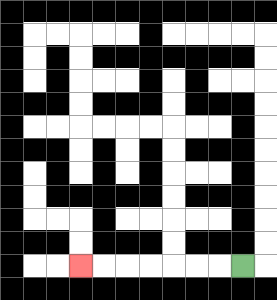{'start': '[10, 11]', 'end': '[3, 11]', 'path_directions': 'L,L,L,L,L,L,L', 'path_coordinates': '[[10, 11], [9, 11], [8, 11], [7, 11], [6, 11], [5, 11], [4, 11], [3, 11]]'}